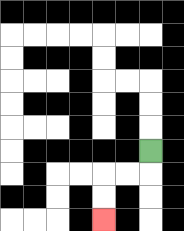{'start': '[6, 6]', 'end': '[4, 9]', 'path_directions': 'D,L,L,D,D', 'path_coordinates': '[[6, 6], [6, 7], [5, 7], [4, 7], [4, 8], [4, 9]]'}